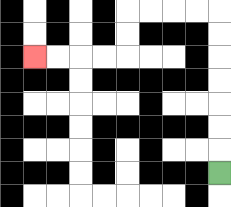{'start': '[9, 7]', 'end': '[1, 2]', 'path_directions': 'U,U,U,U,U,U,U,L,L,L,L,D,D,L,L,L,L', 'path_coordinates': '[[9, 7], [9, 6], [9, 5], [9, 4], [9, 3], [9, 2], [9, 1], [9, 0], [8, 0], [7, 0], [6, 0], [5, 0], [5, 1], [5, 2], [4, 2], [3, 2], [2, 2], [1, 2]]'}